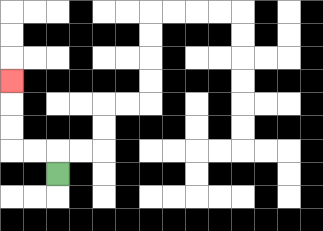{'start': '[2, 7]', 'end': '[0, 3]', 'path_directions': 'U,L,L,U,U,U', 'path_coordinates': '[[2, 7], [2, 6], [1, 6], [0, 6], [0, 5], [0, 4], [0, 3]]'}